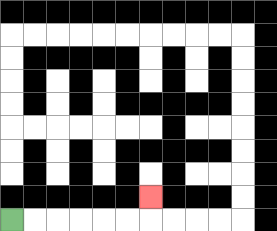{'start': '[0, 9]', 'end': '[6, 8]', 'path_directions': 'R,R,R,R,R,R,U', 'path_coordinates': '[[0, 9], [1, 9], [2, 9], [3, 9], [4, 9], [5, 9], [6, 9], [6, 8]]'}